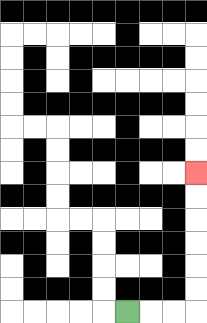{'start': '[5, 13]', 'end': '[8, 7]', 'path_directions': 'R,R,R,U,U,U,U,U,U', 'path_coordinates': '[[5, 13], [6, 13], [7, 13], [8, 13], [8, 12], [8, 11], [8, 10], [8, 9], [8, 8], [8, 7]]'}